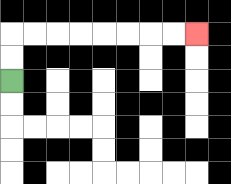{'start': '[0, 3]', 'end': '[8, 1]', 'path_directions': 'U,U,R,R,R,R,R,R,R,R', 'path_coordinates': '[[0, 3], [0, 2], [0, 1], [1, 1], [2, 1], [3, 1], [4, 1], [5, 1], [6, 1], [7, 1], [8, 1]]'}